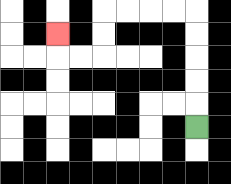{'start': '[8, 5]', 'end': '[2, 1]', 'path_directions': 'U,U,U,U,U,L,L,L,L,D,D,L,L,U', 'path_coordinates': '[[8, 5], [8, 4], [8, 3], [8, 2], [8, 1], [8, 0], [7, 0], [6, 0], [5, 0], [4, 0], [4, 1], [4, 2], [3, 2], [2, 2], [2, 1]]'}